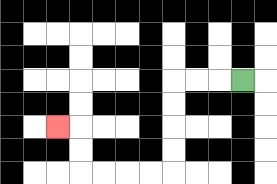{'start': '[10, 3]', 'end': '[2, 5]', 'path_directions': 'L,L,L,D,D,D,D,L,L,L,L,U,U,L', 'path_coordinates': '[[10, 3], [9, 3], [8, 3], [7, 3], [7, 4], [7, 5], [7, 6], [7, 7], [6, 7], [5, 7], [4, 7], [3, 7], [3, 6], [3, 5], [2, 5]]'}